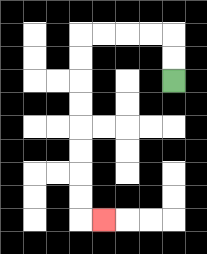{'start': '[7, 3]', 'end': '[4, 9]', 'path_directions': 'U,U,L,L,L,L,D,D,D,D,D,D,D,D,R', 'path_coordinates': '[[7, 3], [7, 2], [7, 1], [6, 1], [5, 1], [4, 1], [3, 1], [3, 2], [3, 3], [3, 4], [3, 5], [3, 6], [3, 7], [3, 8], [3, 9], [4, 9]]'}